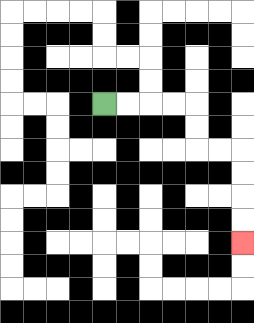{'start': '[4, 4]', 'end': '[10, 10]', 'path_directions': 'R,R,R,R,D,D,R,R,D,D,D,D', 'path_coordinates': '[[4, 4], [5, 4], [6, 4], [7, 4], [8, 4], [8, 5], [8, 6], [9, 6], [10, 6], [10, 7], [10, 8], [10, 9], [10, 10]]'}